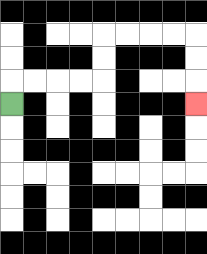{'start': '[0, 4]', 'end': '[8, 4]', 'path_directions': 'U,R,R,R,R,U,U,R,R,R,R,D,D,D', 'path_coordinates': '[[0, 4], [0, 3], [1, 3], [2, 3], [3, 3], [4, 3], [4, 2], [4, 1], [5, 1], [6, 1], [7, 1], [8, 1], [8, 2], [8, 3], [8, 4]]'}